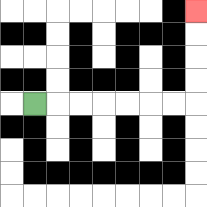{'start': '[1, 4]', 'end': '[8, 0]', 'path_directions': 'R,R,R,R,R,R,R,U,U,U,U', 'path_coordinates': '[[1, 4], [2, 4], [3, 4], [4, 4], [5, 4], [6, 4], [7, 4], [8, 4], [8, 3], [8, 2], [8, 1], [8, 0]]'}